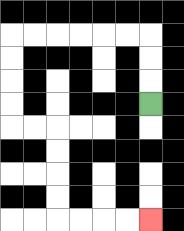{'start': '[6, 4]', 'end': '[6, 9]', 'path_directions': 'U,U,U,L,L,L,L,L,L,D,D,D,D,R,R,D,D,D,D,R,R,R,R', 'path_coordinates': '[[6, 4], [6, 3], [6, 2], [6, 1], [5, 1], [4, 1], [3, 1], [2, 1], [1, 1], [0, 1], [0, 2], [0, 3], [0, 4], [0, 5], [1, 5], [2, 5], [2, 6], [2, 7], [2, 8], [2, 9], [3, 9], [4, 9], [5, 9], [6, 9]]'}